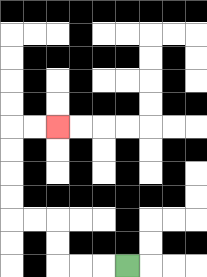{'start': '[5, 11]', 'end': '[2, 5]', 'path_directions': 'L,L,L,U,U,L,L,U,U,U,U,R,R', 'path_coordinates': '[[5, 11], [4, 11], [3, 11], [2, 11], [2, 10], [2, 9], [1, 9], [0, 9], [0, 8], [0, 7], [0, 6], [0, 5], [1, 5], [2, 5]]'}